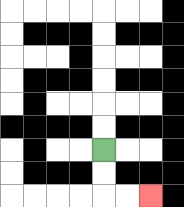{'start': '[4, 6]', 'end': '[6, 8]', 'path_directions': 'D,D,R,R', 'path_coordinates': '[[4, 6], [4, 7], [4, 8], [5, 8], [6, 8]]'}